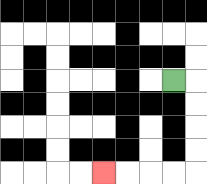{'start': '[7, 3]', 'end': '[4, 7]', 'path_directions': 'R,D,D,D,D,L,L,L,L', 'path_coordinates': '[[7, 3], [8, 3], [8, 4], [8, 5], [8, 6], [8, 7], [7, 7], [6, 7], [5, 7], [4, 7]]'}